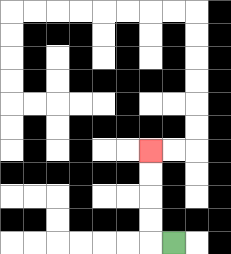{'start': '[7, 10]', 'end': '[6, 6]', 'path_directions': 'L,U,U,U,U', 'path_coordinates': '[[7, 10], [6, 10], [6, 9], [6, 8], [6, 7], [6, 6]]'}